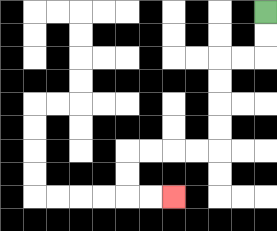{'start': '[11, 0]', 'end': '[7, 8]', 'path_directions': 'D,D,L,L,D,D,D,D,L,L,L,L,D,D,R,R', 'path_coordinates': '[[11, 0], [11, 1], [11, 2], [10, 2], [9, 2], [9, 3], [9, 4], [9, 5], [9, 6], [8, 6], [7, 6], [6, 6], [5, 6], [5, 7], [5, 8], [6, 8], [7, 8]]'}